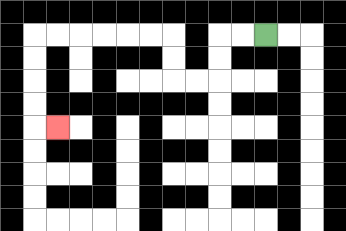{'start': '[11, 1]', 'end': '[2, 5]', 'path_directions': 'L,L,D,D,L,L,U,U,L,L,L,L,L,L,D,D,D,D,R', 'path_coordinates': '[[11, 1], [10, 1], [9, 1], [9, 2], [9, 3], [8, 3], [7, 3], [7, 2], [7, 1], [6, 1], [5, 1], [4, 1], [3, 1], [2, 1], [1, 1], [1, 2], [1, 3], [1, 4], [1, 5], [2, 5]]'}